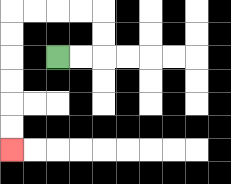{'start': '[2, 2]', 'end': '[0, 6]', 'path_directions': 'R,R,U,U,L,L,L,L,D,D,D,D,D,D', 'path_coordinates': '[[2, 2], [3, 2], [4, 2], [4, 1], [4, 0], [3, 0], [2, 0], [1, 0], [0, 0], [0, 1], [0, 2], [0, 3], [0, 4], [0, 5], [0, 6]]'}